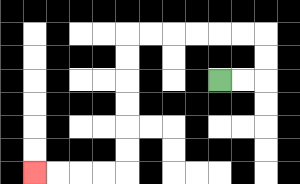{'start': '[9, 3]', 'end': '[1, 7]', 'path_directions': 'R,R,U,U,L,L,L,L,L,L,D,D,D,D,D,D,L,L,L,L', 'path_coordinates': '[[9, 3], [10, 3], [11, 3], [11, 2], [11, 1], [10, 1], [9, 1], [8, 1], [7, 1], [6, 1], [5, 1], [5, 2], [5, 3], [5, 4], [5, 5], [5, 6], [5, 7], [4, 7], [3, 7], [2, 7], [1, 7]]'}